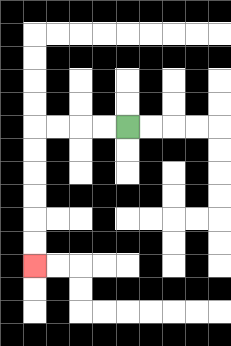{'start': '[5, 5]', 'end': '[1, 11]', 'path_directions': 'L,L,L,L,D,D,D,D,D,D', 'path_coordinates': '[[5, 5], [4, 5], [3, 5], [2, 5], [1, 5], [1, 6], [1, 7], [1, 8], [1, 9], [1, 10], [1, 11]]'}